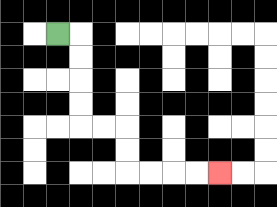{'start': '[2, 1]', 'end': '[9, 7]', 'path_directions': 'R,D,D,D,D,R,R,D,D,R,R,R,R', 'path_coordinates': '[[2, 1], [3, 1], [3, 2], [3, 3], [3, 4], [3, 5], [4, 5], [5, 5], [5, 6], [5, 7], [6, 7], [7, 7], [8, 7], [9, 7]]'}